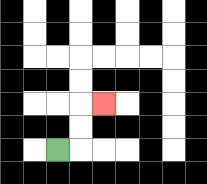{'start': '[2, 6]', 'end': '[4, 4]', 'path_directions': 'R,U,U,R', 'path_coordinates': '[[2, 6], [3, 6], [3, 5], [3, 4], [4, 4]]'}